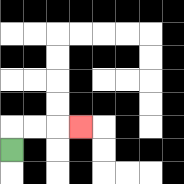{'start': '[0, 6]', 'end': '[3, 5]', 'path_directions': 'U,R,R,R', 'path_coordinates': '[[0, 6], [0, 5], [1, 5], [2, 5], [3, 5]]'}